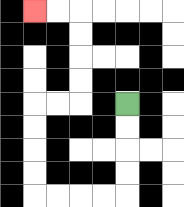{'start': '[5, 4]', 'end': '[1, 0]', 'path_directions': 'D,D,D,D,L,L,L,L,U,U,U,U,R,R,U,U,U,U,L,L', 'path_coordinates': '[[5, 4], [5, 5], [5, 6], [5, 7], [5, 8], [4, 8], [3, 8], [2, 8], [1, 8], [1, 7], [1, 6], [1, 5], [1, 4], [2, 4], [3, 4], [3, 3], [3, 2], [3, 1], [3, 0], [2, 0], [1, 0]]'}